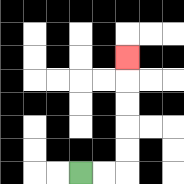{'start': '[3, 7]', 'end': '[5, 2]', 'path_directions': 'R,R,U,U,U,U,U', 'path_coordinates': '[[3, 7], [4, 7], [5, 7], [5, 6], [5, 5], [5, 4], [5, 3], [5, 2]]'}